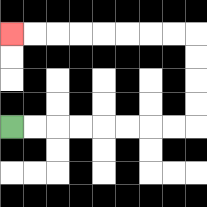{'start': '[0, 5]', 'end': '[0, 1]', 'path_directions': 'R,R,R,R,R,R,R,R,U,U,U,U,L,L,L,L,L,L,L,L', 'path_coordinates': '[[0, 5], [1, 5], [2, 5], [3, 5], [4, 5], [5, 5], [6, 5], [7, 5], [8, 5], [8, 4], [8, 3], [8, 2], [8, 1], [7, 1], [6, 1], [5, 1], [4, 1], [3, 1], [2, 1], [1, 1], [0, 1]]'}